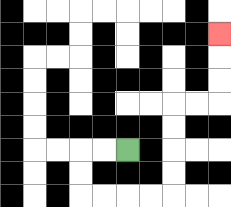{'start': '[5, 6]', 'end': '[9, 1]', 'path_directions': 'L,L,D,D,R,R,R,R,U,U,U,U,R,R,U,U,U', 'path_coordinates': '[[5, 6], [4, 6], [3, 6], [3, 7], [3, 8], [4, 8], [5, 8], [6, 8], [7, 8], [7, 7], [7, 6], [7, 5], [7, 4], [8, 4], [9, 4], [9, 3], [9, 2], [9, 1]]'}